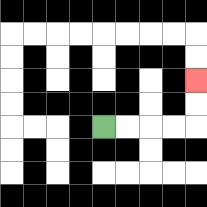{'start': '[4, 5]', 'end': '[8, 3]', 'path_directions': 'R,R,R,R,U,U', 'path_coordinates': '[[4, 5], [5, 5], [6, 5], [7, 5], [8, 5], [8, 4], [8, 3]]'}